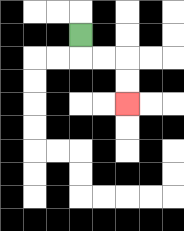{'start': '[3, 1]', 'end': '[5, 4]', 'path_directions': 'D,R,R,D,D', 'path_coordinates': '[[3, 1], [3, 2], [4, 2], [5, 2], [5, 3], [5, 4]]'}